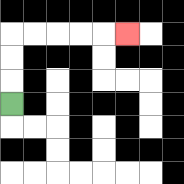{'start': '[0, 4]', 'end': '[5, 1]', 'path_directions': 'U,U,U,R,R,R,R,R', 'path_coordinates': '[[0, 4], [0, 3], [0, 2], [0, 1], [1, 1], [2, 1], [3, 1], [4, 1], [5, 1]]'}